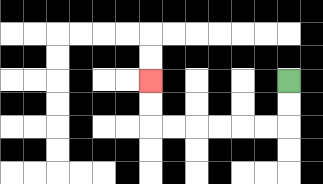{'start': '[12, 3]', 'end': '[6, 3]', 'path_directions': 'D,D,L,L,L,L,L,L,U,U', 'path_coordinates': '[[12, 3], [12, 4], [12, 5], [11, 5], [10, 5], [9, 5], [8, 5], [7, 5], [6, 5], [6, 4], [6, 3]]'}